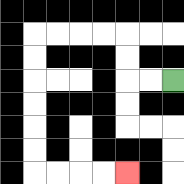{'start': '[7, 3]', 'end': '[5, 7]', 'path_directions': 'L,L,U,U,L,L,L,L,D,D,D,D,D,D,R,R,R,R', 'path_coordinates': '[[7, 3], [6, 3], [5, 3], [5, 2], [5, 1], [4, 1], [3, 1], [2, 1], [1, 1], [1, 2], [1, 3], [1, 4], [1, 5], [1, 6], [1, 7], [2, 7], [3, 7], [4, 7], [5, 7]]'}